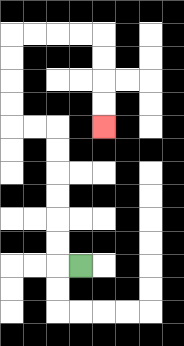{'start': '[3, 11]', 'end': '[4, 5]', 'path_directions': 'L,U,U,U,U,U,U,L,L,U,U,U,U,R,R,R,R,D,D,D,D', 'path_coordinates': '[[3, 11], [2, 11], [2, 10], [2, 9], [2, 8], [2, 7], [2, 6], [2, 5], [1, 5], [0, 5], [0, 4], [0, 3], [0, 2], [0, 1], [1, 1], [2, 1], [3, 1], [4, 1], [4, 2], [4, 3], [4, 4], [4, 5]]'}